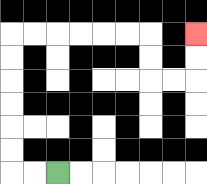{'start': '[2, 7]', 'end': '[8, 1]', 'path_directions': 'L,L,U,U,U,U,U,U,R,R,R,R,R,R,D,D,R,R,U,U', 'path_coordinates': '[[2, 7], [1, 7], [0, 7], [0, 6], [0, 5], [0, 4], [0, 3], [0, 2], [0, 1], [1, 1], [2, 1], [3, 1], [4, 1], [5, 1], [6, 1], [6, 2], [6, 3], [7, 3], [8, 3], [8, 2], [8, 1]]'}